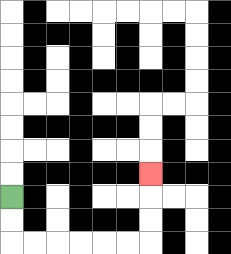{'start': '[0, 8]', 'end': '[6, 7]', 'path_directions': 'D,D,R,R,R,R,R,R,U,U,U', 'path_coordinates': '[[0, 8], [0, 9], [0, 10], [1, 10], [2, 10], [3, 10], [4, 10], [5, 10], [6, 10], [6, 9], [6, 8], [6, 7]]'}